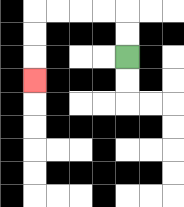{'start': '[5, 2]', 'end': '[1, 3]', 'path_directions': 'U,U,L,L,L,L,D,D,D', 'path_coordinates': '[[5, 2], [5, 1], [5, 0], [4, 0], [3, 0], [2, 0], [1, 0], [1, 1], [1, 2], [1, 3]]'}